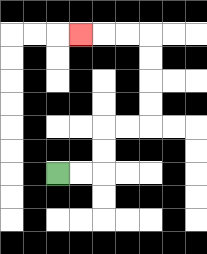{'start': '[2, 7]', 'end': '[3, 1]', 'path_directions': 'R,R,U,U,R,R,U,U,U,U,L,L,L', 'path_coordinates': '[[2, 7], [3, 7], [4, 7], [4, 6], [4, 5], [5, 5], [6, 5], [6, 4], [6, 3], [6, 2], [6, 1], [5, 1], [4, 1], [3, 1]]'}